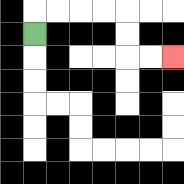{'start': '[1, 1]', 'end': '[7, 2]', 'path_directions': 'U,R,R,R,R,D,D,R,R', 'path_coordinates': '[[1, 1], [1, 0], [2, 0], [3, 0], [4, 0], [5, 0], [5, 1], [5, 2], [6, 2], [7, 2]]'}